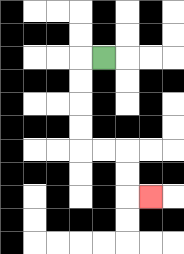{'start': '[4, 2]', 'end': '[6, 8]', 'path_directions': 'L,D,D,D,D,R,R,D,D,R', 'path_coordinates': '[[4, 2], [3, 2], [3, 3], [3, 4], [3, 5], [3, 6], [4, 6], [5, 6], [5, 7], [5, 8], [6, 8]]'}